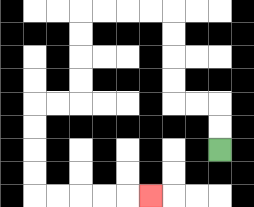{'start': '[9, 6]', 'end': '[6, 8]', 'path_directions': 'U,U,L,L,U,U,U,U,L,L,L,L,D,D,D,D,L,L,D,D,D,D,R,R,R,R,R', 'path_coordinates': '[[9, 6], [9, 5], [9, 4], [8, 4], [7, 4], [7, 3], [7, 2], [7, 1], [7, 0], [6, 0], [5, 0], [4, 0], [3, 0], [3, 1], [3, 2], [3, 3], [3, 4], [2, 4], [1, 4], [1, 5], [1, 6], [1, 7], [1, 8], [2, 8], [3, 8], [4, 8], [5, 8], [6, 8]]'}